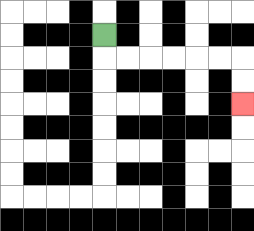{'start': '[4, 1]', 'end': '[10, 4]', 'path_directions': 'D,R,R,R,R,R,R,D,D', 'path_coordinates': '[[4, 1], [4, 2], [5, 2], [6, 2], [7, 2], [8, 2], [9, 2], [10, 2], [10, 3], [10, 4]]'}